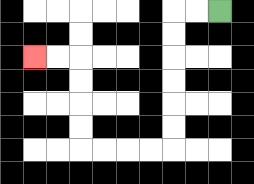{'start': '[9, 0]', 'end': '[1, 2]', 'path_directions': 'L,L,D,D,D,D,D,D,L,L,L,L,U,U,U,U,L,L', 'path_coordinates': '[[9, 0], [8, 0], [7, 0], [7, 1], [7, 2], [7, 3], [7, 4], [7, 5], [7, 6], [6, 6], [5, 6], [4, 6], [3, 6], [3, 5], [3, 4], [3, 3], [3, 2], [2, 2], [1, 2]]'}